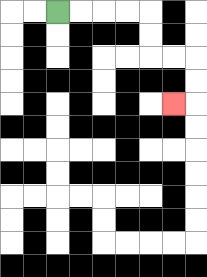{'start': '[2, 0]', 'end': '[7, 4]', 'path_directions': 'R,R,R,R,D,D,R,R,D,D,L', 'path_coordinates': '[[2, 0], [3, 0], [4, 0], [5, 0], [6, 0], [6, 1], [6, 2], [7, 2], [8, 2], [8, 3], [8, 4], [7, 4]]'}